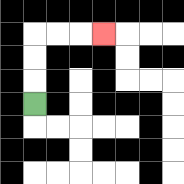{'start': '[1, 4]', 'end': '[4, 1]', 'path_directions': 'U,U,U,R,R,R', 'path_coordinates': '[[1, 4], [1, 3], [1, 2], [1, 1], [2, 1], [3, 1], [4, 1]]'}